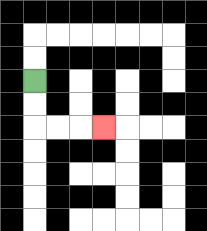{'start': '[1, 3]', 'end': '[4, 5]', 'path_directions': 'D,D,R,R,R', 'path_coordinates': '[[1, 3], [1, 4], [1, 5], [2, 5], [3, 5], [4, 5]]'}